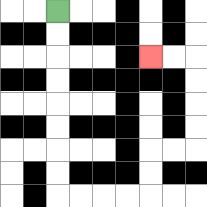{'start': '[2, 0]', 'end': '[6, 2]', 'path_directions': 'D,D,D,D,D,D,D,D,R,R,R,R,U,U,R,R,U,U,U,U,L,L', 'path_coordinates': '[[2, 0], [2, 1], [2, 2], [2, 3], [2, 4], [2, 5], [2, 6], [2, 7], [2, 8], [3, 8], [4, 8], [5, 8], [6, 8], [6, 7], [6, 6], [7, 6], [8, 6], [8, 5], [8, 4], [8, 3], [8, 2], [7, 2], [6, 2]]'}